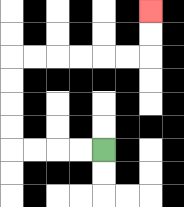{'start': '[4, 6]', 'end': '[6, 0]', 'path_directions': 'L,L,L,L,U,U,U,U,R,R,R,R,R,R,U,U', 'path_coordinates': '[[4, 6], [3, 6], [2, 6], [1, 6], [0, 6], [0, 5], [0, 4], [0, 3], [0, 2], [1, 2], [2, 2], [3, 2], [4, 2], [5, 2], [6, 2], [6, 1], [6, 0]]'}